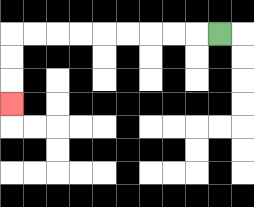{'start': '[9, 1]', 'end': '[0, 4]', 'path_directions': 'L,L,L,L,L,L,L,L,L,D,D,D', 'path_coordinates': '[[9, 1], [8, 1], [7, 1], [6, 1], [5, 1], [4, 1], [3, 1], [2, 1], [1, 1], [0, 1], [0, 2], [0, 3], [0, 4]]'}